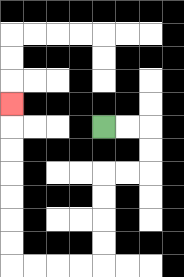{'start': '[4, 5]', 'end': '[0, 4]', 'path_directions': 'R,R,D,D,L,L,D,D,D,D,L,L,L,L,U,U,U,U,U,U,U', 'path_coordinates': '[[4, 5], [5, 5], [6, 5], [6, 6], [6, 7], [5, 7], [4, 7], [4, 8], [4, 9], [4, 10], [4, 11], [3, 11], [2, 11], [1, 11], [0, 11], [0, 10], [0, 9], [0, 8], [0, 7], [0, 6], [0, 5], [0, 4]]'}